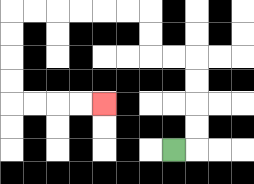{'start': '[7, 6]', 'end': '[4, 4]', 'path_directions': 'R,U,U,U,U,L,L,U,U,L,L,L,L,L,L,D,D,D,D,R,R,R,R', 'path_coordinates': '[[7, 6], [8, 6], [8, 5], [8, 4], [8, 3], [8, 2], [7, 2], [6, 2], [6, 1], [6, 0], [5, 0], [4, 0], [3, 0], [2, 0], [1, 0], [0, 0], [0, 1], [0, 2], [0, 3], [0, 4], [1, 4], [2, 4], [3, 4], [4, 4]]'}